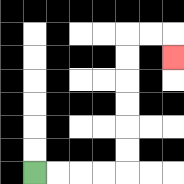{'start': '[1, 7]', 'end': '[7, 2]', 'path_directions': 'R,R,R,R,U,U,U,U,U,U,R,R,D', 'path_coordinates': '[[1, 7], [2, 7], [3, 7], [4, 7], [5, 7], [5, 6], [5, 5], [5, 4], [5, 3], [5, 2], [5, 1], [6, 1], [7, 1], [7, 2]]'}